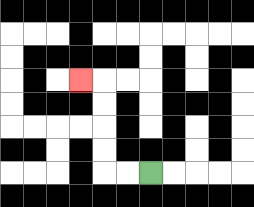{'start': '[6, 7]', 'end': '[3, 3]', 'path_directions': 'L,L,U,U,U,U,L', 'path_coordinates': '[[6, 7], [5, 7], [4, 7], [4, 6], [4, 5], [4, 4], [4, 3], [3, 3]]'}